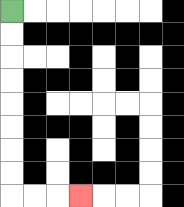{'start': '[0, 0]', 'end': '[3, 8]', 'path_directions': 'D,D,D,D,D,D,D,D,R,R,R', 'path_coordinates': '[[0, 0], [0, 1], [0, 2], [0, 3], [0, 4], [0, 5], [0, 6], [0, 7], [0, 8], [1, 8], [2, 8], [3, 8]]'}